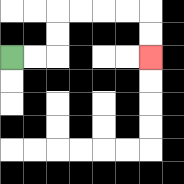{'start': '[0, 2]', 'end': '[6, 2]', 'path_directions': 'R,R,U,U,R,R,R,R,D,D', 'path_coordinates': '[[0, 2], [1, 2], [2, 2], [2, 1], [2, 0], [3, 0], [4, 0], [5, 0], [6, 0], [6, 1], [6, 2]]'}